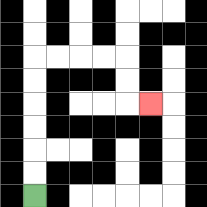{'start': '[1, 8]', 'end': '[6, 4]', 'path_directions': 'U,U,U,U,U,U,R,R,R,R,D,D,R', 'path_coordinates': '[[1, 8], [1, 7], [1, 6], [1, 5], [1, 4], [1, 3], [1, 2], [2, 2], [3, 2], [4, 2], [5, 2], [5, 3], [5, 4], [6, 4]]'}